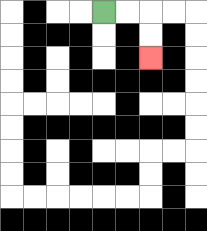{'start': '[4, 0]', 'end': '[6, 2]', 'path_directions': 'R,R,D,D', 'path_coordinates': '[[4, 0], [5, 0], [6, 0], [6, 1], [6, 2]]'}